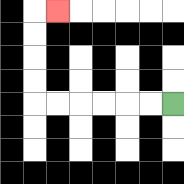{'start': '[7, 4]', 'end': '[2, 0]', 'path_directions': 'L,L,L,L,L,L,U,U,U,U,R', 'path_coordinates': '[[7, 4], [6, 4], [5, 4], [4, 4], [3, 4], [2, 4], [1, 4], [1, 3], [1, 2], [1, 1], [1, 0], [2, 0]]'}